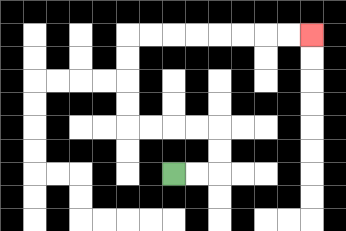{'start': '[7, 7]', 'end': '[13, 1]', 'path_directions': 'R,R,U,U,L,L,L,L,U,U,U,U,R,R,R,R,R,R,R,R', 'path_coordinates': '[[7, 7], [8, 7], [9, 7], [9, 6], [9, 5], [8, 5], [7, 5], [6, 5], [5, 5], [5, 4], [5, 3], [5, 2], [5, 1], [6, 1], [7, 1], [8, 1], [9, 1], [10, 1], [11, 1], [12, 1], [13, 1]]'}